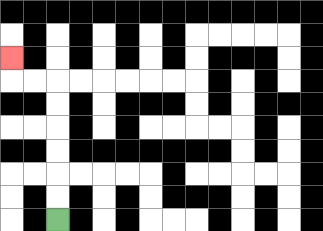{'start': '[2, 9]', 'end': '[0, 2]', 'path_directions': 'U,U,U,U,U,U,L,L,U', 'path_coordinates': '[[2, 9], [2, 8], [2, 7], [2, 6], [2, 5], [2, 4], [2, 3], [1, 3], [0, 3], [0, 2]]'}